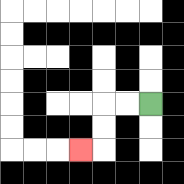{'start': '[6, 4]', 'end': '[3, 6]', 'path_directions': 'L,L,D,D,L', 'path_coordinates': '[[6, 4], [5, 4], [4, 4], [4, 5], [4, 6], [3, 6]]'}